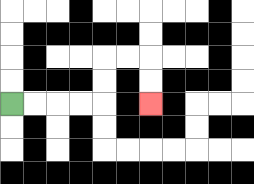{'start': '[0, 4]', 'end': '[6, 4]', 'path_directions': 'R,R,R,R,U,U,R,R,D,D', 'path_coordinates': '[[0, 4], [1, 4], [2, 4], [3, 4], [4, 4], [4, 3], [4, 2], [5, 2], [6, 2], [6, 3], [6, 4]]'}